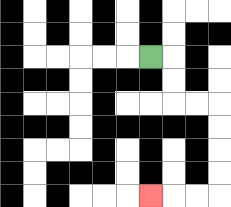{'start': '[6, 2]', 'end': '[6, 8]', 'path_directions': 'R,D,D,R,R,D,D,D,D,L,L,L', 'path_coordinates': '[[6, 2], [7, 2], [7, 3], [7, 4], [8, 4], [9, 4], [9, 5], [9, 6], [9, 7], [9, 8], [8, 8], [7, 8], [6, 8]]'}